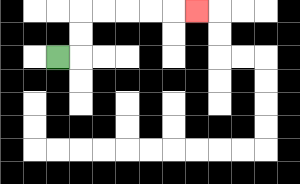{'start': '[2, 2]', 'end': '[8, 0]', 'path_directions': 'R,U,U,R,R,R,R,R', 'path_coordinates': '[[2, 2], [3, 2], [3, 1], [3, 0], [4, 0], [5, 0], [6, 0], [7, 0], [8, 0]]'}